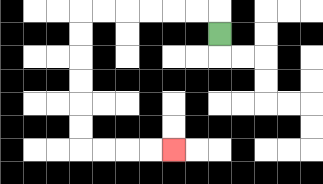{'start': '[9, 1]', 'end': '[7, 6]', 'path_directions': 'U,L,L,L,L,L,L,D,D,D,D,D,D,R,R,R,R', 'path_coordinates': '[[9, 1], [9, 0], [8, 0], [7, 0], [6, 0], [5, 0], [4, 0], [3, 0], [3, 1], [3, 2], [3, 3], [3, 4], [3, 5], [3, 6], [4, 6], [5, 6], [6, 6], [7, 6]]'}